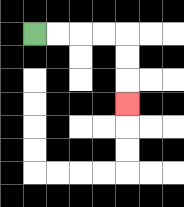{'start': '[1, 1]', 'end': '[5, 4]', 'path_directions': 'R,R,R,R,D,D,D', 'path_coordinates': '[[1, 1], [2, 1], [3, 1], [4, 1], [5, 1], [5, 2], [5, 3], [5, 4]]'}